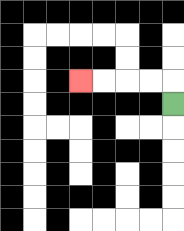{'start': '[7, 4]', 'end': '[3, 3]', 'path_directions': 'U,L,L,L,L', 'path_coordinates': '[[7, 4], [7, 3], [6, 3], [5, 3], [4, 3], [3, 3]]'}